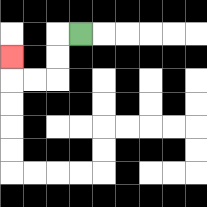{'start': '[3, 1]', 'end': '[0, 2]', 'path_directions': 'L,D,D,L,L,U', 'path_coordinates': '[[3, 1], [2, 1], [2, 2], [2, 3], [1, 3], [0, 3], [0, 2]]'}